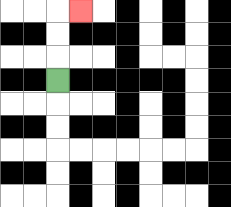{'start': '[2, 3]', 'end': '[3, 0]', 'path_directions': 'U,U,U,R', 'path_coordinates': '[[2, 3], [2, 2], [2, 1], [2, 0], [3, 0]]'}